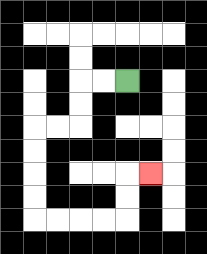{'start': '[5, 3]', 'end': '[6, 7]', 'path_directions': 'L,L,D,D,L,L,D,D,D,D,R,R,R,R,U,U,R', 'path_coordinates': '[[5, 3], [4, 3], [3, 3], [3, 4], [3, 5], [2, 5], [1, 5], [1, 6], [1, 7], [1, 8], [1, 9], [2, 9], [3, 9], [4, 9], [5, 9], [5, 8], [5, 7], [6, 7]]'}